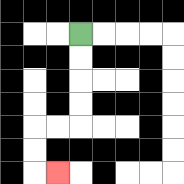{'start': '[3, 1]', 'end': '[2, 7]', 'path_directions': 'D,D,D,D,L,L,D,D,R', 'path_coordinates': '[[3, 1], [3, 2], [3, 3], [3, 4], [3, 5], [2, 5], [1, 5], [1, 6], [1, 7], [2, 7]]'}